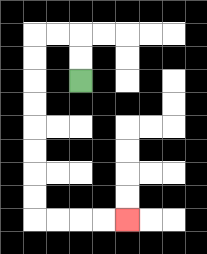{'start': '[3, 3]', 'end': '[5, 9]', 'path_directions': 'U,U,L,L,D,D,D,D,D,D,D,D,R,R,R,R', 'path_coordinates': '[[3, 3], [3, 2], [3, 1], [2, 1], [1, 1], [1, 2], [1, 3], [1, 4], [1, 5], [1, 6], [1, 7], [1, 8], [1, 9], [2, 9], [3, 9], [4, 9], [5, 9]]'}